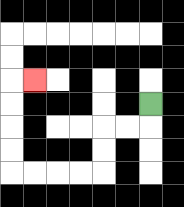{'start': '[6, 4]', 'end': '[1, 3]', 'path_directions': 'D,L,L,D,D,L,L,L,L,U,U,U,U,R', 'path_coordinates': '[[6, 4], [6, 5], [5, 5], [4, 5], [4, 6], [4, 7], [3, 7], [2, 7], [1, 7], [0, 7], [0, 6], [0, 5], [0, 4], [0, 3], [1, 3]]'}